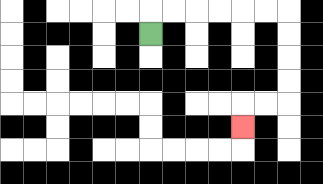{'start': '[6, 1]', 'end': '[10, 5]', 'path_directions': 'U,R,R,R,R,R,R,D,D,D,D,L,L,D', 'path_coordinates': '[[6, 1], [6, 0], [7, 0], [8, 0], [9, 0], [10, 0], [11, 0], [12, 0], [12, 1], [12, 2], [12, 3], [12, 4], [11, 4], [10, 4], [10, 5]]'}